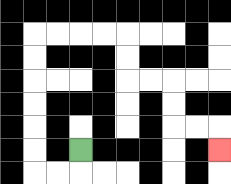{'start': '[3, 6]', 'end': '[9, 6]', 'path_directions': 'D,L,L,U,U,U,U,U,U,R,R,R,R,D,D,R,R,D,D,R,R,D', 'path_coordinates': '[[3, 6], [3, 7], [2, 7], [1, 7], [1, 6], [1, 5], [1, 4], [1, 3], [1, 2], [1, 1], [2, 1], [3, 1], [4, 1], [5, 1], [5, 2], [5, 3], [6, 3], [7, 3], [7, 4], [7, 5], [8, 5], [9, 5], [9, 6]]'}